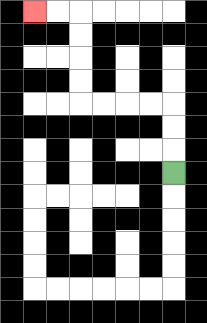{'start': '[7, 7]', 'end': '[1, 0]', 'path_directions': 'U,U,U,L,L,L,L,U,U,U,U,L,L', 'path_coordinates': '[[7, 7], [7, 6], [7, 5], [7, 4], [6, 4], [5, 4], [4, 4], [3, 4], [3, 3], [3, 2], [3, 1], [3, 0], [2, 0], [1, 0]]'}